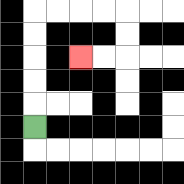{'start': '[1, 5]', 'end': '[3, 2]', 'path_directions': 'U,U,U,U,U,R,R,R,R,D,D,L,L', 'path_coordinates': '[[1, 5], [1, 4], [1, 3], [1, 2], [1, 1], [1, 0], [2, 0], [3, 0], [4, 0], [5, 0], [5, 1], [5, 2], [4, 2], [3, 2]]'}